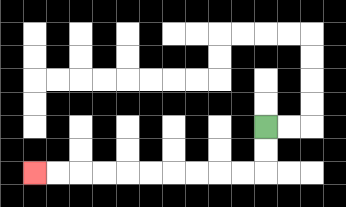{'start': '[11, 5]', 'end': '[1, 7]', 'path_directions': 'D,D,L,L,L,L,L,L,L,L,L,L', 'path_coordinates': '[[11, 5], [11, 6], [11, 7], [10, 7], [9, 7], [8, 7], [7, 7], [6, 7], [5, 7], [4, 7], [3, 7], [2, 7], [1, 7]]'}